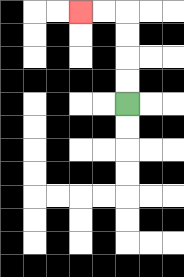{'start': '[5, 4]', 'end': '[3, 0]', 'path_directions': 'U,U,U,U,L,L', 'path_coordinates': '[[5, 4], [5, 3], [5, 2], [5, 1], [5, 0], [4, 0], [3, 0]]'}